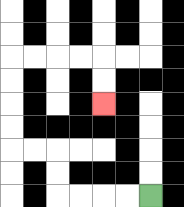{'start': '[6, 8]', 'end': '[4, 4]', 'path_directions': 'L,L,L,L,U,U,L,L,U,U,U,U,R,R,R,R,D,D', 'path_coordinates': '[[6, 8], [5, 8], [4, 8], [3, 8], [2, 8], [2, 7], [2, 6], [1, 6], [0, 6], [0, 5], [0, 4], [0, 3], [0, 2], [1, 2], [2, 2], [3, 2], [4, 2], [4, 3], [4, 4]]'}